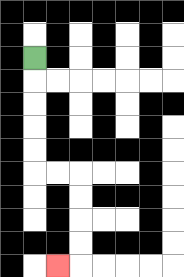{'start': '[1, 2]', 'end': '[2, 11]', 'path_directions': 'D,D,D,D,D,R,R,D,D,D,D,L', 'path_coordinates': '[[1, 2], [1, 3], [1, 4], [1, 5], [1, 6], [1, 7], [2, 7], [3, 7], [3, 8], [3, 9], [3, 10], [3, 11], [2, 11]]'}